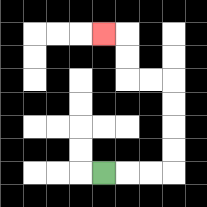{'start': '[4, 7]', 'end': '[4, 1]', 'path_directions': 'R,R,R,U,U,U,U,L,L,U,U,L', 'path_coordinates': '[[4, 7], [5, 7], [6, 7], [7, 7], [7, 6], [7, 5], [7, 4], [7, 3], [6, 3], [5, 3], [5, 2], [5, 1], [4, 1]]'}